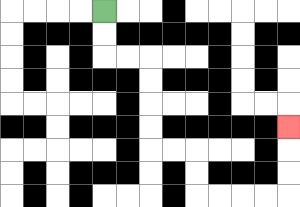{'start': '[4, 0]', 'end': '[12, 5]', 'path_directions': 'D,D,R,R,D,D,D,D,R,R,D,D,R,R,R,R,U,U,U', 'path_coordinates': '[[4, 0], [4, 1], [4, 2], [5, 2], [6, 2], [6, 3], [6, 4], [6, 5], [6, 6], [7, 6], [8, 6], [8, 7], [8, 8], [9, 8], [10, 8], [11, 8], [12, 8], [12, 7], [12, 6], [12, 5]]'}